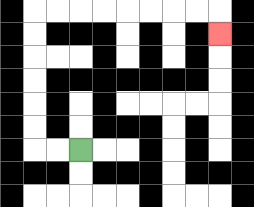{'start': '[3, 6]', 'end': '[9, 1]', 'path_directions': 'L,L,U,U,U,U,U,U,R,R,R,R,R,R,R,R,D', 'path_coordinates': '[[3, 6], [2, 6], [1, 6], [1, 5], [1, 4], [1, 3], [1, 2], [1, 1], [1, 0], [2, 0], [3, 0], [4, 0], [5, 0], [6, 0], [7, 0], [8, 0], [9, 0], [9, 1]]'}